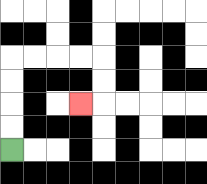{'start': '[0, 6]', 'end': '[3, 4]', 'path_directions': 'U,U,U,U,R,R,R,R,D,D,L', 'path_coordinates': '[[0, 6], [0, 5], [0, 4], [0, 3], [0, 2], [1, 2], [2, 2], [3, 2], [4, 2], [4, 3], [4, 4], [3, 4]]'}